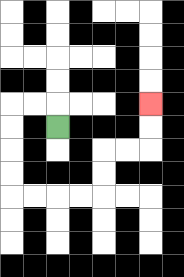{'start': '[2, 5]', 'end': '[6, 4]', 'path_directions': 'U,L,L,D,D,D,D,R,R,R,R,U,U,R,R,U,U', 'path_coordinates': '[[2, 5], [2, 4], [1, 4], [0, 4], [0, 5], [0, 6], [0, 7], [0, 8], [1, 8], [2, 8], [3, 8], [4, 8], [4, 7], [4, 6], [5, 6], [6, 6], [6, 5], [6, 4]]'}